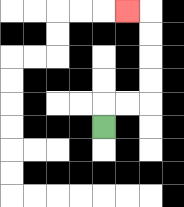{'start': '[4, 5]', 'end': '[5, 0]', 'path_directions': 'U,R,R,U,U,U,U,L', 'path_coordinates': '[[4, 5], [4, 4], [5, 4], [6, 4], [6, 3], [6, 2], [6, 1], [6, 0], [5, 0]]'}